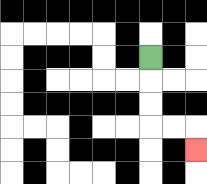{'start': '[6, 2]', 'end': '[8, 6]', 'path_directions': 'D,D,D,R,R,D', 'path_coordinates': '[[6, 2], [6, 3], [6, 4], [6, 5], [7, 5], [8, 5], [8, 6]]'}